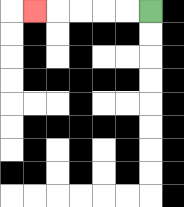{'start': '[6, 0]', 'end': '[1, 0]', 'path_directions': 'L,L,L,L,L', 'path_coordinates': '[[6, 0], [5, 0], [4, 0], [3, 0], [2, 0], [1, 0]]'}